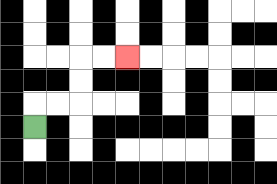{'start': '[1, 5]', 'end': '[5, 2]', 'path_directions': 'U,R,R,U,U,R,R', 'path_coordinates': '[[1, 5], [1, 4], [2, 4], [3, 4], [3, 3], [3, 2], [4, 2], [5, 2]]'}